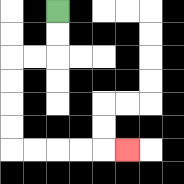{'start': '[2, 0]', 'end': '[5, 6]', 'path_directions': 'D,D,L,L,D,D,D,D,R,R,R,R,R', 'path_coordinates': '[[2, 0], [2, 1], [2, 2], [1, 2], [0, 2], [0, 3], [0, 4], [0, 5], [0, 6], [1, 6], [2, 6], [3, 6], [4, 6], [5, 6]]'}